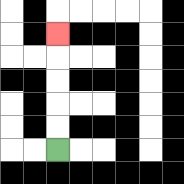{'start': '[2, 6]', 'end': '[2, 1]', 'path_directions': 'U,U,U,U,U', 'path_coordinates': '[[2, 6], [2, 5], [2, 4], [2, 3], [2, 2], [2, 1]]'}